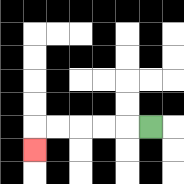{'start': '[6, 5]', 'end': '[1, 6]', 'path_directions': 'L,L,L,L,L,D', 'path_coordinates': '[[6, 5], [5, 5], [4, 5], [3, 5], [2, 5], [1, 5], [1, 6]]'}